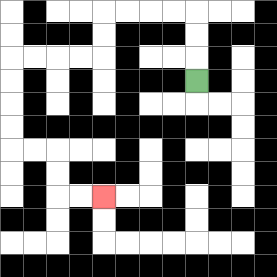{'start': '[8, 3]', 'end': '[4, 8]', 'path_directions': 'U,U,U,L,L,L,L,D,D,L,L,L,L,D,D,D,D,R,R,D,D,R,R', 'path_coordinates': '[[8, 3], [8, 2], [8, 1], [8, 0], [7, 0], [6, 0], [5, 0], [4, 0], [4, 1], [4, 2], [3, 2], [2, 2], [1, 2], [0, 2], [0, 3], [0, 4], [0, 5], [0, 6], [1, 6], [2, 6], [2, 7], [2, 8], [3, 8], [4, 8]]'}